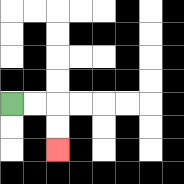{'start': '[0, 4]', 'end': '[2, 6]', 'path_directions': 'R,R,D,D', 'path_coordinates': '[[0, 4], [1, 4], [2, 4], [2, 5], [2, 6]]'}